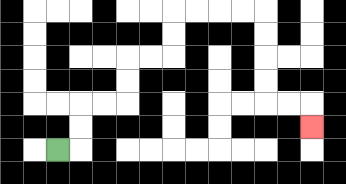{'start': '[2, 6]', 'end': '[13, 5]', 'path_directions': 'R,U,U,R,R,U,U,R,R,U,U,R,R,R,R,D,D,D,D,R,R,D', 'path_coordinates': '[[2, 6], [3, 6], [3, 5], [3, 4], [4, 4], [5, 4], [5, 3], [5, 2], [6, 2], [7, 2], [7, 1], [7, 0], [8, 0], [9, 0], [10, 0], [11, 0], [11, 1], [11, 2], [11, 3], [11, 4], [12, 4], [13, 4], [13, 5]]'}